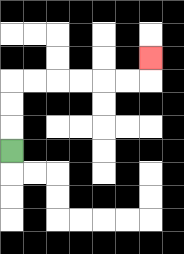{'start': '[0, 6]', 'end': '[6, 2]', 'path_directions': 'U,U,U,R,R,R,R,R,R,U', 'path_coordinates': '[[0, 6], [0, 5], [0, 4], [0, 3], [1, 3], [2, 3], [3, 3], [4, 3], [5, 3], [6, 3], [6, 2]]'}